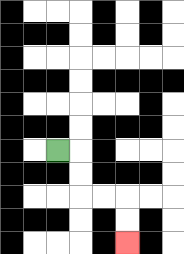{'start': '[2, 6]', 'end': '[5, 10]', 'path_directions': 'R,D,D,R,R,D,D', 'path_coordinates': '[[2, 6], [3, 6], [3, 7], [3, 8], [4, 8], [5, 8], [5, 9], [5, 10]]'}